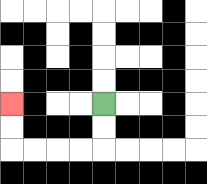{'start': '[4, 4]', 'end': '[0, 4]', 'path_directions': 'D,D,L,L,L,L,U,U', 'path_coordinates': '[[4, 4], [4, 5], [4, 6], [3, 6], [2, 6], [1, 6], [0, 6], [0, 5], [0, 4]]'}